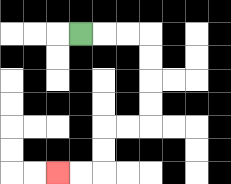{'start': '[3, 1]', 'end': '[2, 7]', 'path_directions': 'R,R,R,D,D,D,D,L,L,D,D,L,L', 'path_coordinates': '[[3, 1], [4, 1], [5, 1], [6, 1], [6, 2], [6, 3], [6, 4], [6, 5], [5, 5], [4, 5], [4, 6], [4, 7], [3, 7], [2, 7]]'}